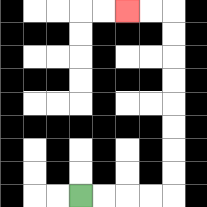{'start': '[3, 8]', 'end': '[5, 0]', 'path_directions': 'R,R,R,R,U,U,U,U,U,U,U,U,L,L', 'path_coordinates': '[[3, 8], [4, 8], [5, 8], [6, 8], [7, 8], [7, 7], [7, 6], [7, 5], [7, 4], [7, 3], [7, 2], [7, 1], [7, 0], [6, 0], [5, 0]]'}